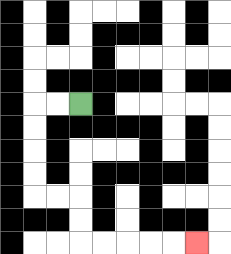{'start': '[3, 4]', 'end': '[8, 10]', 'path_directions': 'L,L,D,D,D,D,R,R,D,D,R,R,R,R,R', 'path_coordinates': '[[3, 4], [2, 4], [1, 4], [1, 5], [1, 6], [1, 7], [1, 8], [2, 8], [3, 8], [3, 9], [3, 10], [4, 10], [5, 10], [6, 10], [7, 10], [8, 10]]'}